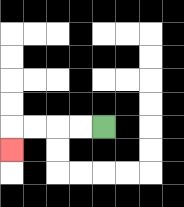{'start': '[4, 5]', 'end': '[0, 6]', 'path_directions': 'L,L,L,L,D', 'path_coordinates': '[[4, 5], [3, 5], [2, 5], [1, 5], [0, 5], [0, 6]]'}